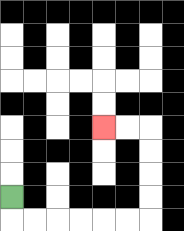{'start': '[0, 8]', 'end': '[4, 5]', 'path_directions': 'D,R,R,R,R,R,R,U,U,U,U,L,L', 'path_coordinates': '[[0, 8], [0, 9], [1, 9], [2, 9], [3, 9], [4, 9], [5, 9], [6, 9], [6, 8], [6, 7], [6, 6], [6, 5], [5, 5], [4, 5]]'}